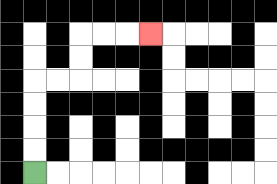{'start': '[1, 7]', 'end': '[6, 1]', 'path_directions': 'U,U,U,U,R,R,U,U,R,R,R', 'path_coordinates': '[[1, 7], [1, 6], [1, 5], [1, 4], [1, 3], [2, 3], [3, 3], [3, 2], [3, 1], [4, 1], [5, 1], [6, 1]]'}